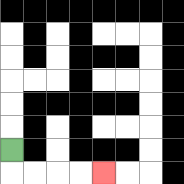{'start': '[0, 6]', 'end': '[4, 7]', 'path_directions': 'D,R,R,R,R', 'path_coordinates': '[[0, 6], [0, 7], [1, 7], [2, 7], [3, 7], [4, 7]]'}